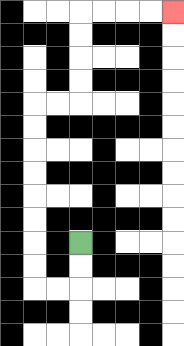{'start': '[3, 10]', 'end': '[7, 0]', 'path_directions': 'D,D,L,L,U,U,U,U,U,U,U,U,R,R,U,U,U,U,R,R,R,R', 'path_coordinates': '[[3, 10], [3, 11], [3, 12], [2, 12], [1, 12], [1, 11], [1, 10], [1, 9], [1, 8], [1, 7], [1, 6], [1, 5], [1, 4], [2, 4], [3, 4], [3, 3], [3, 2], [3, 1], [3, 0], [4, 0], [5, 0], [6, 0], [7, 0]]'}